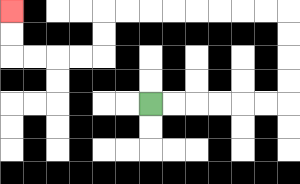{'start': '[6, 4]', 'end': '[0, 0]', 'path_directions': 'R,R,R,R,R,R,U,U,U,U,L,L,L,L,L,L,L,L,D,D,L,L,L,L,U,U', 'path_coordinates': '[[6, 4], [7, 4], [8, 4], [9, 4], [10, 4], [11, 4], [12, 4], [12, 3], [12, 2], [12, 1], [12, 0], [11, 0], [10, 0], [9, 0], [8, 0], [7, 0], [6, 0], [5, 0], [4, 0], [4, 1], [4, 2], [3, 2], [2, 2], [1, 2], [0, 2], [0, 1], [0, 0]]'}